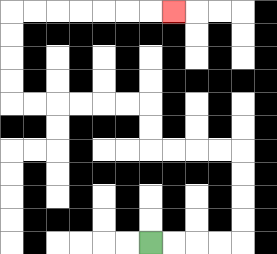{'start': '[6, 10]', 'end': '[7, 0]', 'path_directions': 'R,R,R,R,U,U,U,U,L,L,L,L,U,U,L,L,L,L,L,L,U,U,U,U,R,R,R,R,R,R,R', 'path_coordinates': '[[6, 10], [7, 10], [8, 10], [9, 10], [10, 10], [10, 9], [10, 8], [10, 7], [10, 6], [9, 6], [8, 6], [7, 6], [6, 6], [6, 5], [6, 4], [5, 4], [4, 4], [3, 4], [2, 4], [1, 4], [0, 4], [0, 3], [0, 2], [0, 1], [0, 0], [1, 0], [2, 0], [3, 0], [4, 0], [5, 0], [6, 0], [7, 0]]'}